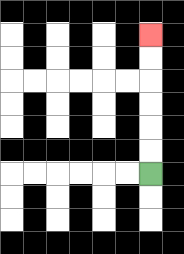{'start': '[6, 7]', 'end': '[6, 1]', 'path_directions': 'U,U,U,U,U,U', 'path_coordinates': '[[6, 7], [6, 6], [6, 5], [6, 4], [6, 3], [6, 2], [6, 1]]'}